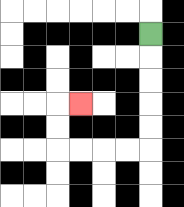{'start': '[6, 1]', 'end': '[3, 4]', 'path_directions': 'D,D,D,D,D,L,L,L,L,U,U,R', 'path_coordinates': '[[6, 1], [6, 2], [6, 3], [6, 4], [6, 5], [6, 6], [5, 6], [4, 6], [3, 6], [2, 6], [2, 5], [2, 4], [3, 4]]'}